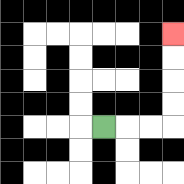{'start': '[4, 5]', 'end': '[7, 1]', 'path_directions': 'R,R,R,U,U,U,U', 'path_coordinates': '[[4, 5], [5, 5], [6, 5], [7, 5], [7, 4], [7, 3], [7, 2], [7, 1]]'}